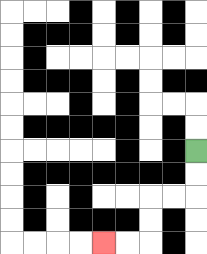{'start': '[8, 6]', 'end': '[4, 10]', 'path_directions': 'D,D,L,L,D,D,L,L', 'path_coordinates': '[[8, 6], [8, 7], [8, 8], [7, 8], [6, 8], [6, 9], [6, 10], [5, 10], [4, 10]]'}